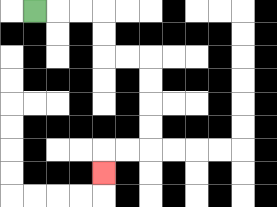{'start': '[1, 0]', 'end': '[4, 7]', 'path_directions': 'R,R,R,D,D,R,R,D,D,D,D,L,L,D', 'path_coordinates': '[[1, 0], [2, 0], [3, 0], [4, 0], [4, 1], [4, 2], [5, 2], [6, 2], [6, 3], [6, 4], [6, 5], [6, 6], [5, 6], [4, 6], [4, 7]]'}